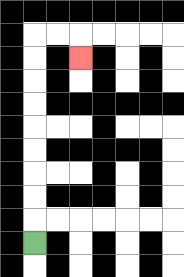{'start': '[1, 10]', 'end': '[3, 2]', 'path_directions': 'U,U,U,U,U,U,U,U,U,R,R,D', 'path_coordinates': '[[1, 10], [1, 9], [1, 8], [1, 7], [1, 6], [1, 5], [1, 4], [1, 3], [1, 2], [1, 1], [2, 1], [3, 1], [3, 2]]'}